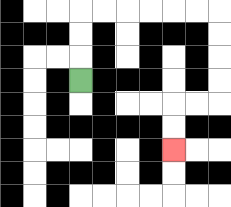{'start': '[3, 3]', 'end': '[7, 6]', 'path_directions': 'U,U,U,R,R,R,R,R,R,D,D,D,D,L,L,D,D', 'path_coordinates': '[[3, 3], [3, 2], [3, 1], [3, 0], [4, 0], [5, 0], [6, 0], [7, 0], [8, 0], [9, 0], [9, 1], [9, 2], [9, 3], [9, 4], [8, 4], [7, 4], [7, 5], [7, 6]]'}